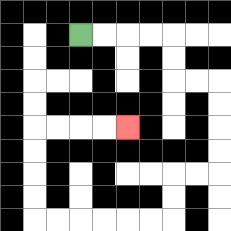{'start': '[3, 1]', 'end': '[5, 5]', 'path_directions': 'R,R,R,R,D,D,R,R,D,D,D,D,L,L,D,D,L,L,L,L,L,L,U,U,U,U,R,R,R,R', 'path_coordinates': '[[3, 1], [4, 1], [5, 1], [6, 1], [7, 1], [7, 2], [7, 3], [8, 3], [9, 3], [9, 4], [9, 5], [9, 6], [9, 7], [8, 7], [7, 7], [7, 8], [7, 9], [6, 9], [5, 9], [4, 9], [3, 9], [2, 9], [1, 9], [1, 8], [1, 7], [1, 6], [1, 5], [2, 5], [3, 5], [4, 5], [5, 5]]'}